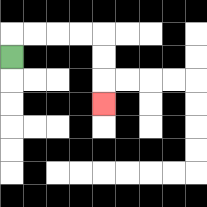{'start': '[0, 2]', 'end': '[4, 4]', 'path_directions': 'U,R,R,R,R,D,D,D', 'path_coordinates': '[[0, 2], [0, 1], [1, 1], [2, 1], [3, 1], [4, 1], [4, 2], [4, 3], [4, 4]]'}